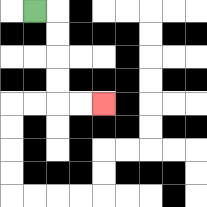{'start': '[1, 0]', 'end': '[4, 4]', 'path_directions': 'R,D,D,D,D,R,R', 'path_coordinates': '[[1, 0], [2, 0], [2, 1], [2, 2], [2, 3], [2, 4], [3, 4], [4, 4]]'}